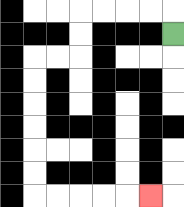{'start': '[7, 1]', 'end': '[6, 8]', 'path_directions': 'U,L,L,L,L,D,D,L,L,D,D,D,D,D,D,R,R,R,R,R', 'path_coordinates': '[[7, 1], [7, 0], [6, 0], [5, 0], [4, 0], [3, 0], [3, 1], [3, 2], [2, 2], [1, 2], [1, 3], [1, 4], [1, 5], [1, 6], [1, 7], [1, 8], [2, 8], [3, 8], [4, 8], [5, 8], [6, 8]]'}